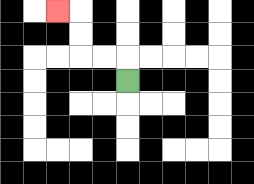{'start': '[5, 3]', 'end': '[2, 0]', 'path_directions': 'U,L,L,U,U,L', 'path_coordinates': '[[5, 3], [5, 2], [4, 2], [3, 2], [3, 1], [3, 0], [2, 0]]'}